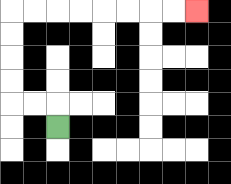{'start': '[2, 5]', 'end': '[8, 0]', 'path_directions': 'U,L,L,U,U,U,U,R,R,R,R,R,R,R,R', 'path_coordinates': '[[2, 5], [2, 4], [1, 4], [0, 4], [0, 3], [0, 2], [0, 1], [0, 0], [1, 0], [2, 0], [3, 0], [4, 0], [5, 0], [6, 0], [7, 0], [8, 0]]'}